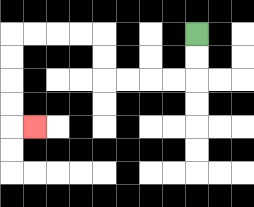{'start': '[8, 1]', 'end': '[1, 5]', 'path_directions': 'D,D,L,L,L,L,U,U,L,L,L,L,D,D,D,D,R', 'path_coordinates': '[[8, 1], [8, 2], [8, 3], [7, 3], [6, 3], [5, 3], [4, 3], [4, 2], [4, 1], [3, 1], [2, 1], [1, 1], [0, 1], [0, 2], [0, 3], [0, 4], [0, 5], [1, 5]]'}